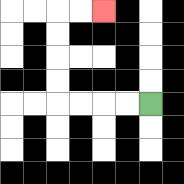{'start': '[6, 4]', 'end': '[4, 0]', 'path_directions': 'L,L,L,L,U,U,U,U,R,R', 'path_coordinates': '[[6, 4], [5, 4], [4, 4], [3, 4], [2, 4], [2, 3], [2, 2], [2, 1], [2, 0], [3, 0], [4, 0]]'}